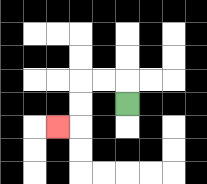{'start': '[5, 4]', 'end': '[2, 5]', 'path_directions': 'U,L,L,D,D,L', 'path_coordinates': '[[5, 4], [5, 3], [4, 3], [3, 3], [3, 4], [3, 5], [2, 5]]'}